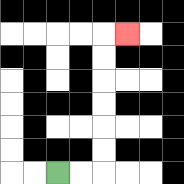{'start': '[2, 7]', 'end': '[5, 1]', 'path_directions': 'R,R,U,U,U,U,U,U,R', 'path_coordinates': '[[2, 7], [3, 7], [4, 7], [4, 6], [4, 5], [4, 4], [4, 3], [4, 2], [4, 1], [5, 1]]'}